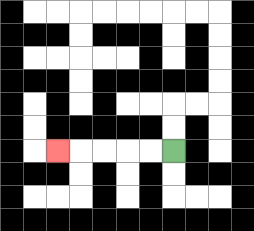{'start': '[7, 6]', 'end': '[2, 6]', 'path_directions': 'L,L,L,L,L', 'path_coordinates': '[[7, 6], [6, 6], [5, 6], [4, 6], [3, 6], [2, 6]]'}